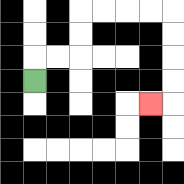{'start': '[1, 3]', 'end': '[6, 4]', 'path_directions': 'U,R,R,U,U,R,R,R,R,D,D,D,D,L', 'path_coordinates': '[[1, 3], [1, 2], [2, 2], [3, 2], [3, 1], [3, 0], [4, 0], [5, 0], [6, 0], [7, 0], [7, 1], [7, 2], [7, 3], [7, 4], [6, 4]]'}